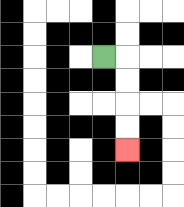{'start': '[4, 2]', 'end': '[5, 6]', 'path_directions': 'R,D,D,D,D', 'path_coordinates': '[[4, 2], [5, 2], [5, 3], [5, 4], [5, 5], [5, 6]]'}